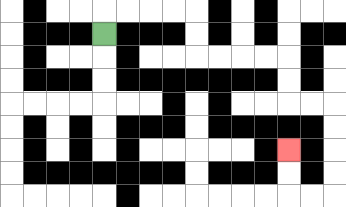{'start': '[4, 1]', 'end': '[12, 6]', 'path_directions': 'U,R,R,R,R,D,D,R,R,R,R,D,D,R,R,D,D,D,D,L,L,U,U', 'path_coordinates': '[[4, 1], [4, 0], [5, 0], [6, 0], [7, 0], [8, 0], [8, 1], [8, 2], [9, 2], [10, 2], [11, 2], [12, 2], [12, 3], [12, 4], [13, 4], [14, 4], [14, 5], [14, 6], [14, 7], [14, 8], [13, 8], [12, 8], [12, 7], [12, 6]]'}